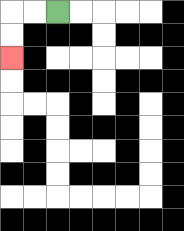{'start': '[2, 0]', 'end': '[0, 2]', 'path_directions': 'L,L,D,D', 'path_coordinates': '[[2, 0], [1, 0], [0, 0], [0, 1], [0, 2]]'}